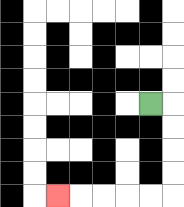{'start': '[6, 4]', 'end': '[2, 8]', 'path_directions': 'R,D,D,D,D,L,L,L,L,L', 'path_coordinates': '[[6, 4], [7, 4], [7, 5], [7, 6], [7, 7], [7, 8], [6, 8], [5, 8], [4, 8], [3, 8], [2, 8]]'}